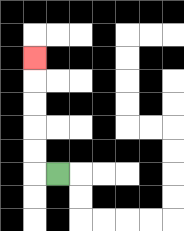{'start': '[2, 7]', 'end': '[1, 2]', 'path_directions': 'L,U,U,U,U,U', 'path_coordinates': '[[2, 7], [1, 7], [1, 6], [1, 5], [1, 4], [1, 3], [1, 2]]'}